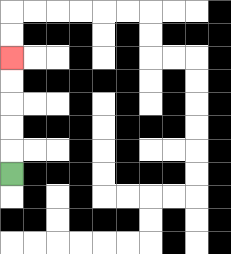{'start': '[0, 7]', 'end': '[0, 2]', 'path_directions': 'U,U,U,U,U', 'path_coordinates': '[[0, 7], [0, 6], [0, 5], [0, 4], [0, 3], [0, 2]]'}